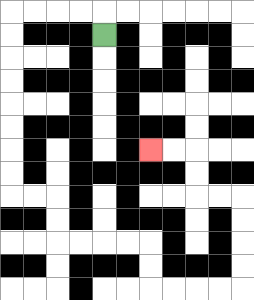{'start': '[4, 1]', 'end': '[6, 6]', 'path_directions': 'U,L,L,L,L,D,D,D,D,D,D,D,D,R,R,D,D,R,R,R,R,D,D,R,R,R,R,U,U,U,U,L,L,U,U,L,L', 'path_coordinates': '[[4, 1], [4, 0], [3, 0], [2, 0], [1, 0], [0, 0], [0, 1], [0, 2], [0, 3], [0, 4], [0, 5], [0, 6], [0, 7], [0, 8], [1, 8], [2, 8], [2, 9], [2, 10], [3, 10], [4, 10], [5, 10], [6, 10], [6, 11], [6, 12], [7, 12], [8, 12], [9, 12], [10, 12], [10, 11], [10, 10], [10, 9], [10, 8], [9, 8], [8, 8], [8, 7], [8, 6], [7, 6], [6, 6]]'}